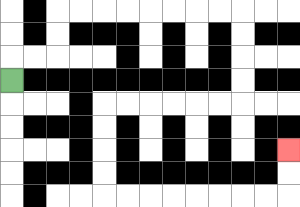{'start': '[0, 3]', 'end': '[12, 6]', 'path_directions': 'U,R,R,U,U,R,R,R,R,R,R,R,R,D,D,D,D,L,L,L,L,L,L,D,D,D,D,R,R,R,R,R,R,R,R,U,U', 'path_coordinates': '[[0, 3], [0, 2], [1, 2], [2, 2], [2, 1], [2, 0], [3, 0], [4, 0], [5, 0], [6, 0], [7, 0], [8, 0], [9, 0], [10, 0], [10, 1], [10, 2], [10, 3], [10, 4], [9, 4], [8, 4], [7, 4], [6, 4], [5, 4], [4, 4], [4, 5], [4, 6], [4, 7], [4, 8], [5, 8], [6, 8], [7, 8], [8, 8], [9, 8], [10, 8], [11, 8], [12, 8], [12, 7], [12, 6]]'}